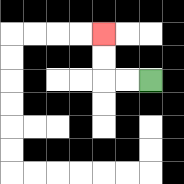{'start': '[6, 3]', 'end': '[4, 1]', 'path_directions': 'L,L,U,U', 'path_coordinates': '[[6, 3], [5, 3], [4, 3], [4, 2], [4, 1]]'}